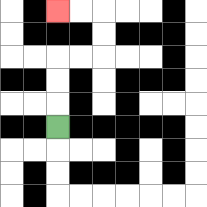{'start': '[2, 5]', 'end': '[2, 0]', 'path_directions': 'U,U,U,R,R,U,U,L,L', 'path_coordinates': '[[2, 5], [2, 4], [2, 3], [2, 2], [3, 2], [4, 2], [4, 1], [4, 0], [3, 0], [2, 0]]'}